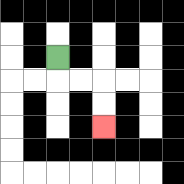{'start': '[2, 2]', 'end': '[4, 5]', 'path_directions': 'D,R,R,D,D', 'path_coordinates': '[[2, 2], [2, 3], [3, 3], [4, 3], [4, 4], [4, 5]]'}